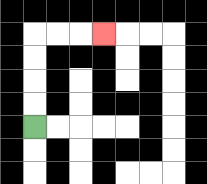{'start': '[1, 5]', 'end': '[4, 1]', 'path_directions': 'U,U,U,U,R,R,R', 'path_coordinates': '[[1, 5], [1, 4], [1, 3], [1, 2], [1, 1], [2, 1], [3, 1], [4, 1]]'}